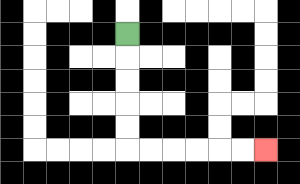{'start': '[5, 1]', 'end': '[11, 6]', 'path_directions': 'D,D,D,D,D,R,R,R,R,R,R', 'path_coordinates': '[[5, 1], [5, 2], [5, 3], [5, 4], [5, 5], [5, 6], [6, 6], [7, 6], [8, 6], [9, 6], [10, 6], [11, 6]]'}